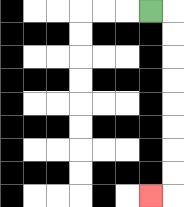{'start': '[6, 0]', 'end': '[6, 8]', 'path_directions': 'R,D,D,D,D,D,D,D,D,L', 'path_coordinates': '[[6, 0], [7, 0], [7, 1], [7, 2], [7, 3], [7, 4], [7, 5], [7, 6], [7, 7], [7, 8], [6, 8]]'}